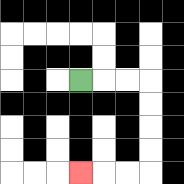{'start': '[3, 3]', 'end': '[3, 7]', 'path_directions': 'R,R,R,D,D,D,D,L,L,L', 'path_coordinates': '[[3, 3], [4, 3], [5, 3], [6, 3], [6, 4], [6, 5], [6, 6], [6, 7], [5, 7], [4, 7], [3, 7]]'}